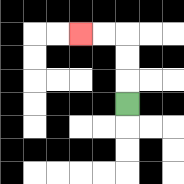{'start': '[5, 4]', 'end': '[3, 1]', 'path_directions': 'U,U,U,L,L', 'path_coordinates': '[[5, 4], [5, 3], [5, 2], [5, 1], [4, 1], [3, 1]]'}